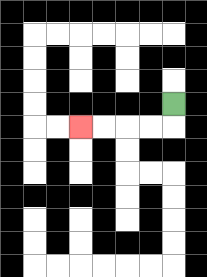{'start': '[7, 4]', 'end': '[3, 5]', 'path_directions': 'D,L,L,L,L', 'path_coordinates': '[[7, 4], [7, 5], [6, 5], [5, 5], [4, 5], [3, 5]]'}